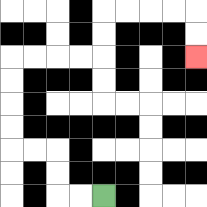{'start': '[4, 8]', 'end': '[8, 2]', 'path_directions': 'L,L,U,U,L,L,U,U,U,U,R,R,R,R,U,U,R,R,R,R,D,D', 'path_coordinates': '[[4, 8], [3, 8], [2, 8], [2, 7], [2, 6], [1, 6], [0, 6], [0, 5], [0, 4], [0, 3], [0, 2], [1, 2], [2, 2], [3, 2], [4, 2], [4, 1], [4, 0], [5, 0], [6, 0], [7, 0], [8, 0], [8, 1], [8, 2]]'}